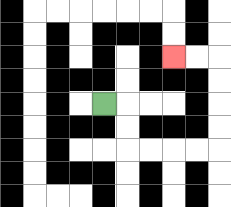{'start': '[4, 4]', 'end': '[7, 2]', 'path_directions': 'R,D,D,R,R,R,R,U,U,U,U,L,L', 'path_coordinates': '[[4, 4], [5, 4], [5, 5], [5, 6], [6, 6], [7, 6], [8, 6], [9, 6], [9, 5], [9, 4], [9, 3], [9, 2], [8, 2], [7, 2]]'}